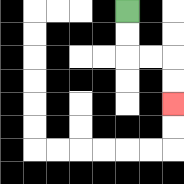{'start': '[5, 0]', 'end': '[7, 4]', 'path_directions': 'D,D,R,R,D,D', 'path_coordinates': '[[5, 0], [5, 1], [5, 2], [6, 2], [7, 2], [7, 3], [7, 4]]'}